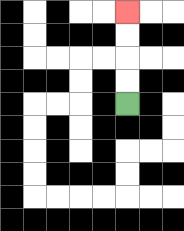{'start': '[5, 4]', 'end': '[5, 0]', 'path_directions': 'U,U,U,U', 'path_coordinates': '[[5, 4], [5, 3], [5, 2], [5, 1], [5, 0]]'}